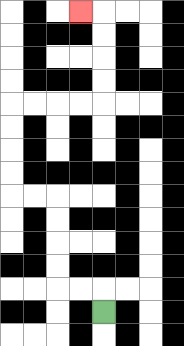{'start': '[4, 13]', 'end': '[3, 0]', 'path_directions': 'U,L,L,U,U,U,U,L,L,U,U,U,U,R,R,R,R,U,U,U,U,L', 'path_coordinates': '[[4, 13], [4, 12], [3, 12], [2, 12], [2, 11], [2, 10], [2, 9], [2, 8], [1, 8], [0, 8], [0, 7], [0, 6], [0, 5], [0, 4], [1, 4], [2, 4], [3, 4], [4, 4], [4, 3], [4, 2], [4, 1], [4, 0], [3, 0]]'}